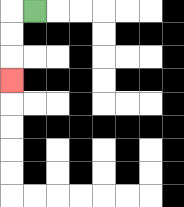{'start': '[1, 0]', 'end': '[0, 3]', 'path_directions': 'L,D,D,D', 'path_coordinates': '[[1, 0], [0, 0], [0, 1], [0, 2], [0, 3]]'}